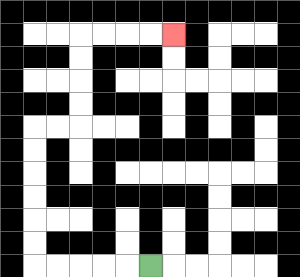{'start': '[6, 11]', 'end': '[7, 1]', 'path_directions': 'L,L,L,L,L,U,U,U,U,U,U,R,R,U,U,U,U,R,R,R,R', 'path_coordinates': '[[6, 11], [5, 11], [4, 11], [3, 11], [2, 11], [1, 11], [1, 10], [1, 9], [1, 8], [1, 7], [1, 6], [1, 5], [2, 5], [3, 5], [3, 4], [3, 3], [3, 2], [3, 1], [4, 1], [5, 1], [6, 1], [7, 1]]'}